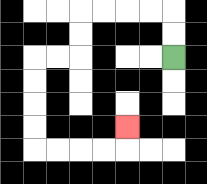{'start': '[7, 2]', 'end': '[5, 5]', 'path_directions': 'U,U,L,L,L,L,D,D,L,L,D,D,D,D,R,R,R,R,U', 'path_coordinates': '[[7, 2], [7, 1], [7, 0], [6, 0], [5, 0], [4, 0], [3, 0], [3, 1], [3, 2], [2, 2], [1, 2], [1, 3], [1, 4], [1, 5], [1, 6], [2, 6], [3, 6], [4, 6], [5, 6], [5, 5]]'}